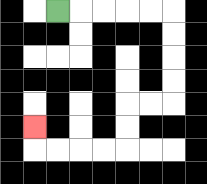{'start': '[2, 0]', 'end': '[1, 5]', 'path_directions': 'R,R,R,R,R,D,D,D,D,L,L,D,D,L,L,L,L,U', 'path_coordinates': '[[2, 0], [3, 0], [4, 0], [5, 0], [6, 0], [7, 0], [7, 1], [7, 2], [7, 3], [7, 4], [6, 4], [5, 4], [5, 5], [5, 6], [4, 6], [3, 6], [2, 6], [1, 6], [1, 5]]'}